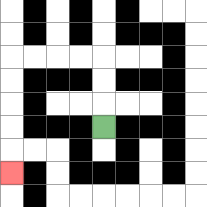{'start': '[4, 5]', 'end': '[0, 7]', 'path_directions': 'U,U,U,L,L,L,L,D,D,D,D,D', 'path_coordinates': '[[4, 5], [4, 4], [4, 3], [4, 2], [3, 2], [2, 2], [1, 2], [0, 2], [0, 3], [0, 4], [0, 5], [0, 6], [0, 7]]'}